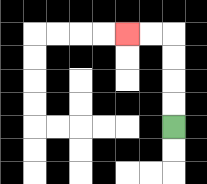{'start': '[7, 5]', 'end': '[5, 1]', 'path_directions': 'U,U,U,U,L,L', 'path_coordinates': '[[7, 5], [7, 4], [7, 3], [7, 2], [7, 1], [6, 1], [5, 1]]'}